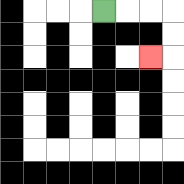{'start': '[4, 0]', 'end': '[6, 2]', 'path_directions': 'R,R,R,D,D,L', 'path_coordinates': '[[4, 0], [5, 0], [6, 0], [7, 0], [7, 1], [7, 2], [6, 2]]'}